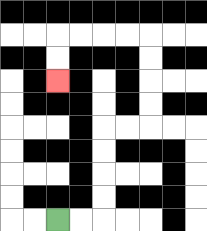{'start': '[2, 9]', 'end': '[2, 3]', 'path_directions': 'R,R,U,U,U,U,R,R,U,U,U,U,L,L,L,L,D,D', 'path_coordinates': '[[2, 9], [3, 9], [4, 9], [4, 8], [4, 7], [4, 6], [4, 5], [5, 5], [6, 5], [6, 4], [6, 3], [6, 2], [6, 1], [5, 1], [4, 1], [3, 1], [2, 1], [2, 2], [2, 3]]'}